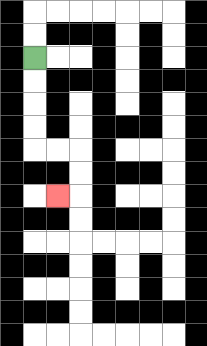{'start': '[1, 2]', 'end': '[2, 8]', 'path_directions': 'D,D,D,D,R,R,D,D,L', 'path_coordinates': '[[1, 2], [1, 3], [1, 4], [1, 5], [1, 6], [2, 6], [3, 6], [3, 7], [3, 8], [2, 8]]'}